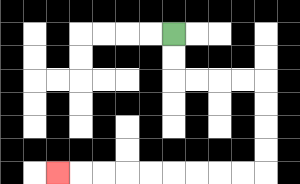{'start': '[7, 1]', 'end': '[2, 7]', 'path_directions': 'D,D,R,R,R,R,D,D,D,D,L,L,L,L,L,L,L,L,L', 'path_coordinates': '[[7, 1], [7, 2], [7, 3], [8, 3], [9, 3], [10, 3], [11, 3], [11, 4], [11, 5], [11, 6], [11, 7], [10, 7], [9, 7], [8, 7], [7, 7], [6, 7], [5, 7], [4, 7], [3, 7], [2, 7]]'}